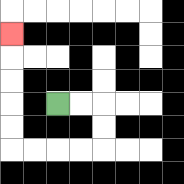{'start': '[2, 4]', 'end': '[0, 1]', 'path_directions': 'R,R,D,D,L,L,L,L,U,U,U,U,U', 'path_coordinates': '[[2, 4], [3, 4], [4, 4], [4, 5], [4, 6], [3, 6], [2, 6], [1, 6], [0, 6], [0, 5], [0, 4], [0, 3], [0, 2], [0, 1]]'}